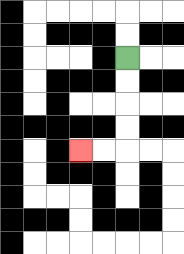{'start': '[5, 2]', 'end': '[3, 6]', 'path_directions': 'D,D,D,D,L,L', 'path_coordinates': '[[5, 2], [5, 3], [5, 4], [5, 5], [5, 6], [4, 6], [3, 6]]'}